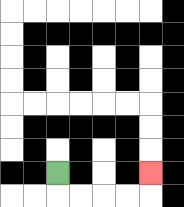{'start': '[2, 7]', 'end': '[6, 7]', 'path_directions': 'D,R,R,R,R,U', 'path_coordinates': '[[2, 7], [2, 8], [3, 8], [4, 8], [5, 8], [6, 8], [6, 7]]'}